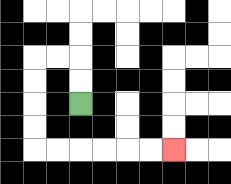{'start': '[3, 4]', 'end': '[7, 6]', 'path_directions': 'U,U,L,L,D,D,D,D,R,R,R,R,R,R', 'path_coordinates': '[[3, 4], [3, 3], [3, 2], [2, 2], [1, 2], [1, 3], [1, 4], [1, 5], [1, 6], [2, 6], [3, 6], [4, 6], [5, 6], [6, 6], [7, 6]]'}